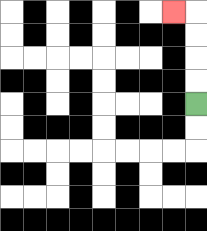{'start': '[8, 4]', 'end': '[7, 0]', 'path_directions': 'U,U,U,U,L', 'path_coordinates': '[[8, 4], [8, 3], [8, 2], [8, 1], [8, 0], [7, 0]]'}